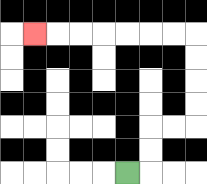{'start': '[5, 7]', 'end': '[1, 1]', 'path_directions': 'R,U,U,R,R,U,U,U,U,L,L,L,L,L,L,L', 'path_coordinates': '[[5, 7], [6, 7], [6, 6], [6, 5], [7, 5], [8, 5], [8, 4], [8, 3], [8, 2], [8, 1], [7, 1], [6, 1], [5, 1], [4, 1], [3, 1], [2, 1], [1, 1]]'}